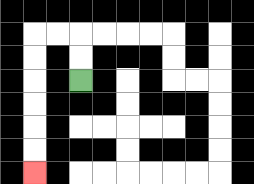{'start': '[3, 3]', 'end': '[1, 7]', 'path_directions': 'U,U,L,L,D,D,D,D,D,D', 'path_coordinates': '[[3, 3], [3, 2], [3, 1], [2, 1], [1, 1], [1, 2], [1, 3], [1, 4], [1, 5], [1, 6], [1, 7]]'}